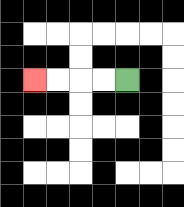{'start': '[5, 3]', 'end': '[1, 3]', 'path_directions': 'L,L,L,L', 'path_coordinates': '[[5, 3], [4, 3], [3, 3], [2, 3], [1, 3]]'}